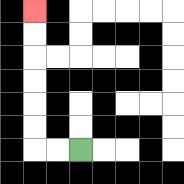{'start': '[3, 6]', 'end': '[1, 0]', 'path_directions': 'L,L,U,U,U,U,U,U', 'path_coordinates': '[[3, 6], [2, 6], [1, 6], [1, 5], [1, 4], [1, 3], [1, 2], [1, 1], [1, 0]]'}